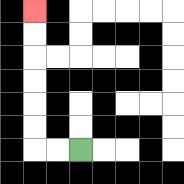{'start': '[3, 6]', 'end': '[1, 0]', 'path_directions': 'L,L,U,U,U,U,U,U', 'path_coordinates': '[[3, 6], [2, 6], [1, 6], [1, 5], [1, 4], [1, 3], [1, 2], [1, 1], [1, 0]]'}